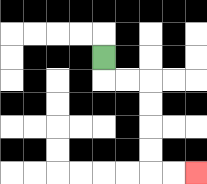{'start': '[4, 2]', 'end': '[8, 7]', 'path_directions': 'D,R,R,D,D,D,D,R,R', 'path_coordinates': '[[4, 2], [4, 3], [5, 3], [6, 3], [6, 4], [6, 5], [6, 6], [6, 7], [7, 7], [8, 7]]'}